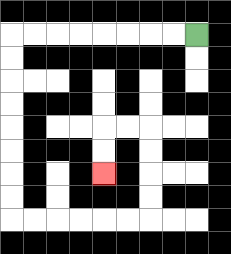{'start': '[8, 1]', 'end': '[4, 7]', 'path_directions': 'L,L,L,L,L,L,L,L,D,D,D,D,D,D,D,D,R,R,R,R,R,R,U,U,U,U,L,L,D,D', 'path_coordinates': '[[8, 1], [7, 1], [6, 1], [5, 1], [4, 1], [3, 1], [2, 1], [1, 1], [0, 1], [0, 2], [0, 3], [0, 4], [0, 5], [0, 6], [0, 7], [0, 8], [0, 9], [1, 9], [2, 9], [3, 9], [4, 9], [5, 9], [6, 9], [6, 8], [6, 7], [6, 6], [6, 5], [5, 5], [4, 5], [4, 6], [4, 7]]'}